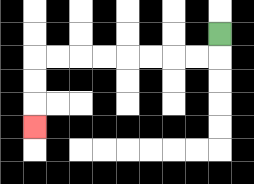{'start': '[9, 1]', 'end': '[1, 5]', 'path_directions': 'D,L,L,L,L,L,L,L,L,D,D,D', 'path_coordinates': '[[9, 1], [9, 2], [8, 2], [7, 2], [6, 2], [5, 2], [4, 2], [3, 2], [2, 2], [1, 2], [1, 3], [1, 4], [1, 5]]'}